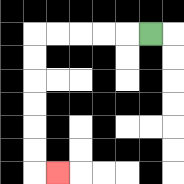{'start': '[6, 1]', 'end': '[2, 7]', 'path_directions': 'L,L,L,L,L,D,D,D,D,D,D,R', 'path_coordinates': '[[6, 1], [5, 1], [4, 1], [3, 1], [2, 1], [1, 1], [1, 2], [1, 3], [1, 4], [1, 5], [1, 6], [1, 7], [2, 7]]'}